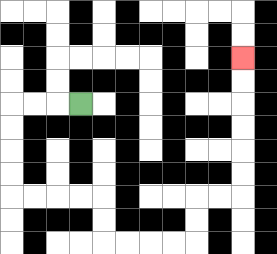{'start': '[3, 4]', 'end': '[10, 2]', 'path_directions': 'L,L,L,D,D,D,D,R,R,R,R,D,D,R,R,R,R,U,U,R,R,U,U,U,U,U,U', 'path_coordinates': '[[3, 4], [2, 4], [1, 4], [0, 4], [0, 5], [0, 6], [0, 7], [0, 8], [1, 8], [2, 8], [3, 8], [4, 8], [4, 9], [4, 10], [5, 10], [6, 10], [7, 10], [8, 10], [8, 9], [8, 8], [9, 8], [10, 8], [10, 7], [10, 6], [10, 5], [10, 4], [10, 3], [10, 2]]'}